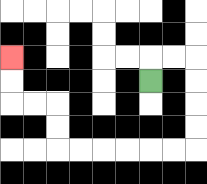{'start': '[6, 3]', 'end': '[0, 2]', 'path_directions': 'U,R,R,D,D,D,D,L,L,L,L,L,L,U,U,L,L,U,U', 'path_coordinates': '[[6, 3], [6, 2], [7, 2], [8, 2], [8, 3], [8, 4], [8, 5], [8, 6], [7, 6], [6, 6], [5, 6], [4, 6], [3, 6], [2, 6], [2, 5], [2, 4], [1, 4], [0, 4], [0, 3], [0, 2]]'}